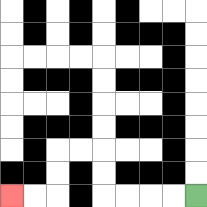{'start': '[8, 8]', 'end': '[0, 8]', 'path_directions': 'L,L,L,L,U,U,L,L,D,D,L,L', 'path_coordinates': '[[8, 8], [7, 8], [6, 8], [5, 8], [4, 8], [4, 7], [4, 6], [3, 6], [2, 6], [2, 7], [2, 8], [1, 8], [0, 8]]'}